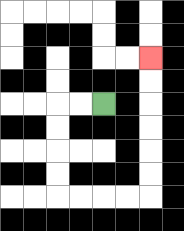{'start': '[4, 4]', 'end': '[6, 2]', 'path_directions': 'L,L,D,D,D,D,R,R,R,R,U,U,U,U,U,U', 'path_coordinates': '[[4, 4], [3, 4], [2, 4], [2, 5], [2, 6], [2, 7], [2, 8], [3, 8], [4, 8], [5, 8], [6, 8], [6, 7], [6, 6], [6, 5], [6, 4], [6, 3], [6, 2]]'}